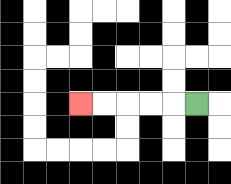{'start': '[8, 4]', 'end': '[3, 4]', 'path_directions': 'L,L,L,L,L', 'path_coordinates': '[[8, 4], [7, 4], [6, 4], [5, 4], [4, 4], [3, 4]]'}